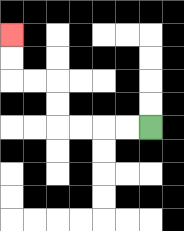{'start': '[6, 5]', 'end': '[0, 1]', 'path_directions': 'L,L,L,L,U,U,L,L,U,U', 'path_coordinates': '[[6, 5], [5, 5], [4, 5], [3, 5], [2, 5], [2, 4], [2, 3], [1, 3], [0, 3], [0, 2], [0, 1]]'}